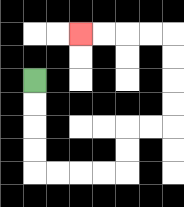{'start': '[1, 3]', 'end': '[3, 1]', 'path_directions': 'D,D,D,D,R,R,R,R,U,U,R,R,U,U,U,U,L,L,L,L', 'path_coordinates': '[[1, 3], [1, 4], [1, 5], [1, 6], [1, 7], [2, 7], [3, 7], [4, 7], [5, 7], [5, 6], [5, 5], [6, 5], [7, 5], [7, 4], [7, 3], [7, 2], [7, 1], [6, 1], [5, 1], [4, 1], [3, 1]]'}